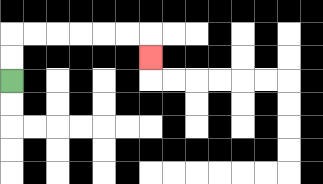{'start': '[0, 3]', 'end': '[6, 2]', 'path_directions': 'U,U,R,R,R,R,R,R,D', 'path_coordinates': '[[0, 3], [0, 2], [0, 1], [1, 1], [2, 1], [3, 1], [4, 1], [5, 1], [6, 1], [6, 2]]'}